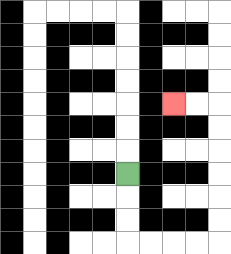{'start': '[5, 7]', 'end': '[7, 4]', 'path_directions': 'D,D,D,R,R,R,R,U,U,U,U,U,U,L,L', 'path_coordinates': '[[5, 7], [5, 8], [5, 9], [5, 10], [6, 10], [7, 10], [8, 10], [9, 10], [9, 9], [9, 8], [9, 7], [9, 6], [9, 5], [9, 4], [8, 4], [7, 4]]'}